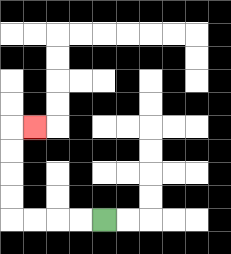{'start': '[4, 9]', 'end': '[1, 5]', 'path_directions': 'L,L,L,L,U,U,U,U,R', 'path_coordinates': '[[4, 9], [3, 9], [2, 9], [1, 9], [0, 9], [0, 8], [0, 7], [0, 6], [0, 5], [1, 5]]'}